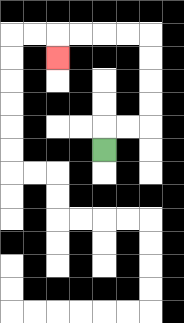{'start': '[4, 6]', 'end': '[2, 2]', 'path_directions': 'U,R,R,U,U,U,U,L,L,L,L,D', 'path_coordinates': '[[4, 6], [4, 5], [5, 5], [6, 5], [6, 4], [6, 3], [6, 2], [6, 1], [5, 1], [4, 1], [3, 1], [2, 1], [2, 2]]'}